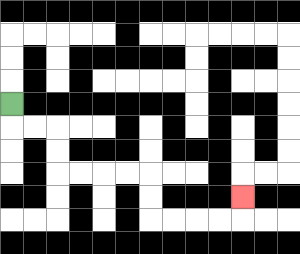{'start': '[0, 4]', 'end': '[10, 8]', 'path_directions': 'D,R,R,D,D,R,R,R,R,D,D,R,R,R,R,U', 'path_coordinates': '[[0, 4], [0, 5], [1, 5], [2, 5], [2, 6], [2, 7], [3, 7], [4, 7], [5, 7], [6, 7], [6, 8], [6, 9], [7, 9], [8, 9], [9, 9], [10, 9], [10, 8]]'}